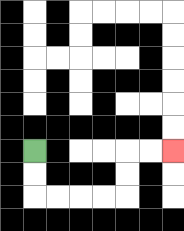{'start': '[1, 6]', 'end': '[7, 6]', 'path_directions': 'D,D,R,R,R,R,U,U,R,R', 'path_coordinates': '[[1, 6], [1, 7], [1, 8], [2, 8], [3, 8], [4, 8], [5, 8], [5, 7], [5, 6], [6, 6], [7, 6]]'}